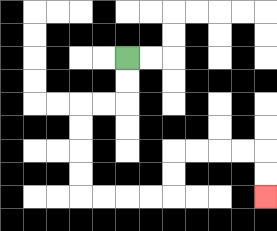{'start': '[5, 2]', 'end': '[11, 8]', 'path_directions': 'D,D,L,L,D,D,D,D,R,R,R,R,U,U,R,R,R,R,D,D', 'path_coordinates': '[[5, 2], [5, 3], [5, 4], [4, 4], [3, 4], [3, 5], [3, 6], [3, 7], [3, 8], [4, 8], [5, 8], [6, 8], [7, 8], [7, 7], [7, 6], [8, 6], [9, 6], [10, 6], [11, 6], [11, 7], [11, 8]]'}